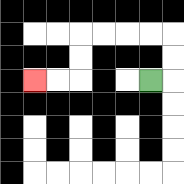{'start': '[6, 3]', 'end': '[1, 3]', 'path_directions': 'R,U,U,L,L,L,L,D,D,L,L', 'path_coordinates': '[[6, 3], [7, 3], [7, 2], [7, 1], [6, 1], [5, 1], [4, 1], [3, 1], [3, 2], [3, 3], [2, 3], [1, 3]]'}